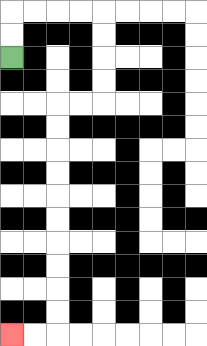{'start': '[0, 2]', 'end': '[0, 14]', 'path_directions': 'U,U,R,R,R,R,D,D,D,D,L,L,D,D,D,D,D,D,D,D,D,D,L,L', 'path_coordinates': '[[0, 2], [0, 1], [0, 0], [1, 0], [2, 0], [3, 0], [4, 0], [4, 1], [4, 2], [4, 3], [4, 4], [3, 4], [2, 4], [2, 5], [2, 6], [2, 7], [2, 8], [2, 9], [2, 10], [2, 11], [2, 12], [2, 13], [2, 14], [1, 14], [0, 14]]'}